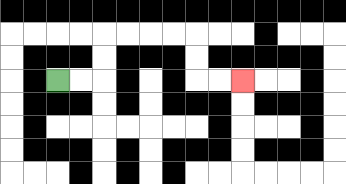{'start': '[2, 3]', 'end': '[10, 3]', 'path_directions': 'R,R,U,U,R,R,R,R,D,D,R,R', 'path_coordinates': '[[2, 3], [3, 3], [4, 3], [4, 2], [4, 1], [5, 1], [6, 1], [7, 1], [8, 1], [8, 2], [8, 3], [9, 3], [10, 3]]'}